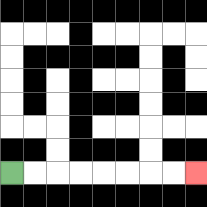{'start': '[0, 7]', 'end': '[8, 7]', 'path_directions': 'R,R,R,R,R,R,R,R', 'path_coordinates': '[[0, 7], [1, 7], [2, 7], [3, 7], [4, 7], [5, 7], [6, 7], [7, 7], [8, 7]]'}